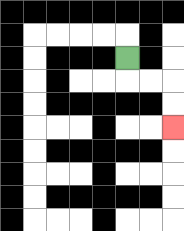{'start': '[5, 2]', 'end': '[7, 5]', 'path_directions': 'D,R,R,D,D', 'path_coordinates': '[[5, 2], [5, 3], [6, 3], [7, 3], [7, 4], [7, 5]]'}